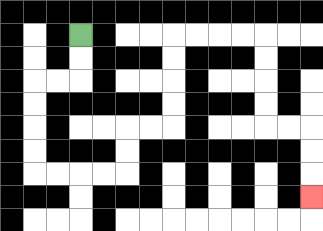{'start': '[3, 1]', 'end': '[13, 8]', 'path_directions': 'D,D,L,L,D,D,D,D,R,R,R,R,U,U,R,R,U,U,U,U,R,R,R,R,D,D,D,D,R,R,D,D,D', 'path_coordinates': '[[3, 1], [3, 2], [3, 3], [2, 3], [1, 3], [1, 4], [1, 5], [1, 6], [1, 7], [2, 7], [3, 7], [4, 7], [5, 7], [5, 6], [5, 5], [6, 5], [7, 5], [7, 4], [7, 3], [7, 2], [7, 1], [8, 1], [9, 1], [10, 1], [11, 1], [11, 2], [11, 3], [11, 4], [11, 5], [12, 5], [13, 5], [13, 6], [13, 7], [13, 8]]'}